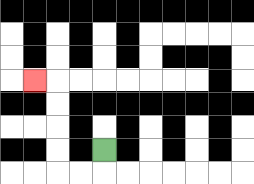{'start': '[4, 6]', 'end': '[1, 3]', 'path_directions': 'D,L,L,U,U,U,U,L', 'path_coordinates': '[[4, 6], [4, 7], [3, 7], [2, 7], [2, 6], [2, 5], [2, 4], [2, 3], [1, 3]]'}